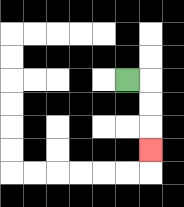{'start': '[5, 3]', 'end': '[6, 6]', 'path_directions': 'R,D,D,D', 'path_coordinates': '[[5, 3], [6, 3], [6, 4], [6, 5], [6, 6]]'}